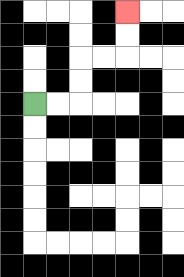{'start': '[1, 4]', 'end': '[5, 0]', 'path_directions': 'R,R,U,U,R,R,U,U', 'path_coordinates': '[[1, 4], [2, 4], [3, 4], [3, 3], [3, 2], [4, 2], [5, 2], [5, 1], [5, 0]]'}